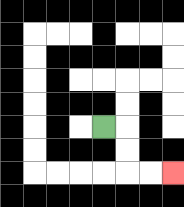{'start': '[4, 5]', 'end': '[7, 7]', 'path_directions': 'R,D,D,R,R', 'path_coordinates': '[[4, 5], [5, 5], [5, 6], [5, 7], [6, 7], [7, 7]]'}